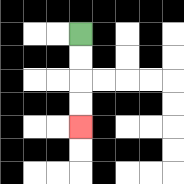{'start': '[3, 1]', 'end': '[3, 5]', 'path_directions': 'D,D,D,D', 'path_coordinates': '[[3, 1], [3, 2], [3, 3], [3, 4], [3, 5]]'}